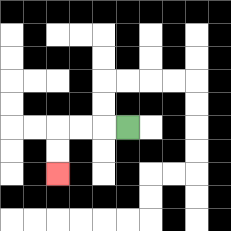{'start': '[5, 5]', 'end': '[2, 7]', 'path_directions': 'L,L,L,D,D', 'path_coordinates': '[[5, 5], [4, 5], [3, 5], [2, 5], [2, 6], [2, 7]]'}